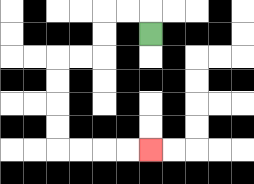{'start': '[6, 1]', 'end': '[6, 6]', 'path_directions': 'U,L,L,D,D,L,L,D,D,D,D,R,R,R,R', 'path_coordinates': '[[6, 1], [6, 0], [5, 0], [4, 0], [4, 1], [4, 2], [3, 2], [2, 2], [2, 3], [2, 4], [2, 5], [2, 6], [3, 6], [4, 6], [5, 6], [6, 6]]'}